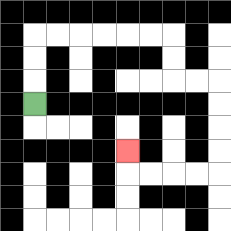{'start': '[1, 4]', 'end': '[5, 6]', 'path_directions': 'U,U,U,R,R,R,R,R,R,D,D,R,R,D,D,D,D,L,L,L,L,U', 'path_coordinates': '[[1, 4], [1, 3], [1, 2], [1, 1], [2, 1], [3, 1], [4, 1], [5, 1], [6, 1], [7, 1], [7, 2], [7, 3], [8, 3], [9, 3], [9, 4], [9, 5], [9, 6], [9, 7], [8, 7], [7, 7], [6, 7], [5, 7], [5, 6]]'}